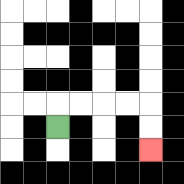{'start': '[2, 5]', 'end': '[6, 6]', 'path_directions': 'U,R,R,R,R,D,D', 'path_coordinates': '[[2, 5], [2, 4], [3, 4], [4, 4], [5, 4], [6, 4], [6, 5], [6, 6]]'}